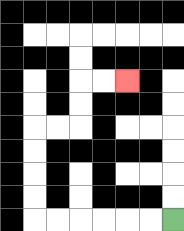{'start': '[7, 9]', 'end': '[5, 3]', 'path_directions': 'L,L,L,L,L,L,U,U,U,U,R,R,U,U,R,R', 'path_coordinates': '[[7, 9], [6, 9], [5, 9], [4, 9], [3, 9], [2, 9], [1, 9], [1, 8], [1, 7], [1, 6], [1, 5], [2, 5], [3, 5], [3, 4], [3, 3], [4, 3], [5, 3]]'}